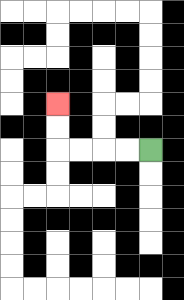{'start': '[6, 6]', 'end': '[2, 4]', 'path_directions': 'L,L,L,L,U,U', 'path_coordinates': '[[6, 6], [5, 6], [4, 6], [3, 6], [2, 6], [2, 5], [2, 4]]'}